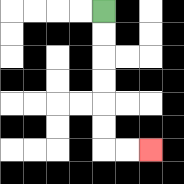{'start': '[4, 0]', 'end': '[6, 6]', 'path_directions': 'D,D,D,D,D,D,R,R', 'path_coordinates': '[[4, 0], [4, 1], [4, 2], [4, 3], [4, 4], [4, 5], [4, 6], [5, 6], [6, 6]]'}